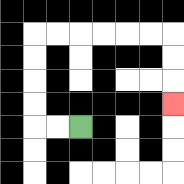{'start': '[3, 5]', 'end': '[7, 4]', 'path_directions': 'L,L,U,U,U,U,R,R,R,R,R,R,D,D,D', 'path_coordinates': '[[3, 5], [2, 5], [1, 5], [1, 4], [1, 3], [1, 2], [1, 1], [2, 1], [3, 1], [4, 1], [5, 1], [6, 1], [7, 1], [7, 2], [7, 3], [7, 4]]'}